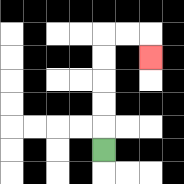{'start': '[4, 6]', 'end': '[6, 2]', 'path_directions': 'U,U,U,U,U,R,R,D', 'path_coordinates': '[[4, 6], [4, 5], [4, 4], [4, 3], [4, 2], [4, 1], [5, 1], [6, 1], [6, 2]]'}